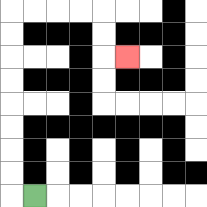{'start': '[1, 8]', 'end': '[5, 2]', 'path_directions': 'L,U,U,U,U,U,U,U,U,R,R,R,R,D,D,R', 'path_coordinates': '[[1, 8], [0, 8], [0, 7], [0, 6], [0, 5], [0, 4], [0, 3], [0, 2], [0, 1], [0, 0], [1, 0], [2, 0], [3, 0], [4, 0], [4, 1], [4, 2], [5, 2]]'}